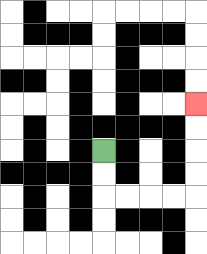{'start': '[4, 6]', 'end': '[8, 4]', 'path_directions': 'D,D,R,R,R,R,U,U,U,U', 'path_coordinates': '[[4, 6], [4, 7], [4, 8], [5, 8], [6, 8], [7, 8], [8, 8], [8, 7], [8, 6], [8, 5], [8, 4]]'}